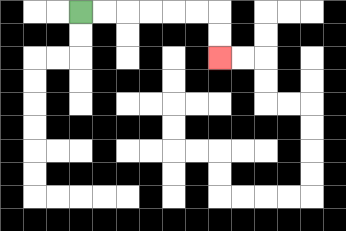{'start': '[3, 0]', 'end': '[9, 2]', 'path_directions': 'R,R,R,R,R,R,D,D', 'path_coordinates': '[[3, 0], [4, 0], [5, 0], [6, 0], [7, 0], [8, 0], [9, 0], [9, 1], [9, 2]]'}